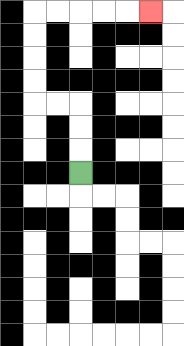{'start': '[3, 7]', 'end': '[6, 0]', 'path_directions': 'U,U,U,L,L,U,U,U,U,R,R,R,R,R', 'path_coordinates': '[[3, 7], [3, 6], [3, 5], [3, 4], [2, 4], [1, 4], [1, 3], [1, 2], [1, 1], [1, 0], [2, 0], [3, 0], [4, 0], [5, 0], [6, 0]]'}